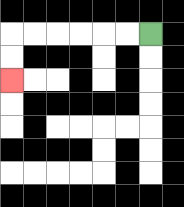{'start': '[6, 1]', 'end': '[0, 3]', 'path_directions': 'L,L,L,L,L,L,D,D', 'path_coordinates': '[[6, 1], [5, 1], [4, 1], [3, 1], [2, 1], [1, 1], [0, 1], [0, 2], [0, 3]]'}